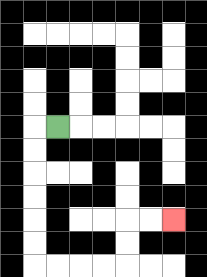{'start': '[2, 5]', 'end': '[7, 9]', 'path_directions': 'L,D,D,D,D,D,D,R,R,R,R,U,U,R,R', 'path_coordinates': '[[2, 5], [1, 5], [1, 6], [1, 7], [1, 8], [1, 9], [1, 10], [1, 11], [2, 11], [3, 11], [4, 11], [5, 11], [5, 10], [5, 9], [6, 9], [7, 9]]'}